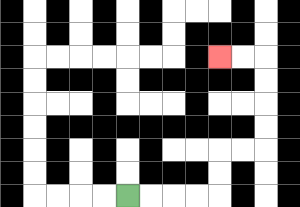{'start': '[5, 8]', 'end': '[9, 2]', 'path_directions': 'R,R,R,R,U,U,R,R,U,U,U,U,L,L', 'path_coordinates': '[[5, 8], [6, 8], [7, 8], [8, 8], [9, 8], [9, 7], [9, 6], [10, 6], [11, 6], [11, 5], [11, 4], [11, 3], [11, 2], [10, 2], [9, 2]]'}